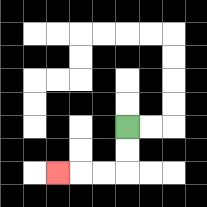{'start': '[5, 5]', 'end': '[2, 7]', 'path_directions': 'D,D,L,L,L', 'path_coordinates': '[[5, 5], [5, 6], [5, 7], [4, 7], [3, 7], [2, 7]]'}